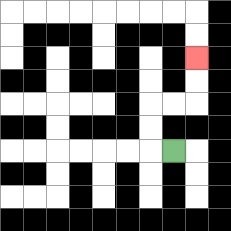{'start': '[7, 6]', 'end': '[8, 2]', 'path_directions': 'L,U,U,R,R,U,U', 'path_coordinates': '[[7, 6], [6, 6], [6, 5], [6, 4], [7, 4], [8, 4], [8, 3], [8, 2]]'}